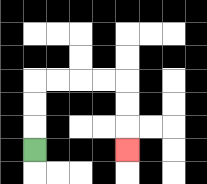{'start': '[1, 6]', 'end': '[5, 6]', 'path_directions': 'U,U,U,R,R,R,R,D,D,D', 'path_coordinates': '[[1, 6], [1, 5], [1, 4], [1, 3], [2, 3], [3, 3], [4, 3], [5, 3], [5, 4], [5, 5], [5, 6]]'}